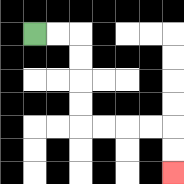{'start': '[1, 1]', 'end': '[7, 7]', 'path_directions': 'R,R,D,D,D,D,R,R,R,R,D,D', 'path_coordinates': '[[1, 1], [2, 1], [3, 1], [3, 2], [3, 3], [3, 4], [3, 5], [4, 5], [5, 5], [6, 5], [7, 5], [7, 6], [7, 7]]'}